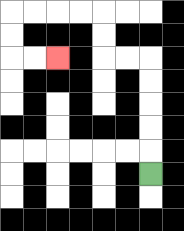{'start': '[6, 7]', 'end': '[2, 2]', 'path_directions': 'U,U,U,U,U,L,L,U,U,L,L,L,L,D,D,R,R', 'path_coordinates': '[[6, 7], [6, 6], [6, 5], [6, 4], [6, 3], [6, 2], [5, 2], [4, 2], [4, 1], [4, 0], [3, 0], [2, 0], [1, 0], [0, 0], [0, 1], [0, 2], [1, 2], [2, 2]]'}